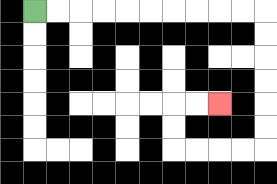{'start': '[1, 0]', 'end': '[9, 4]', 'path_directions': 'R,R,R,R,R,R,R,R,R,R,D,D,D,D,D,D,L,L,L,L,U,U,R,R', 'path_coordinates': '[[1, 0], [2, 0], [3, 0], [4, 0], [5, 0], [6, 0], [7, 0], [8, 0], [9, 0], [10, 0], [11, 0], [11, 1], [11, 2], [11, 3], [11, 4], [11, 5], [11, 6], [10, 6], [9, 6], [8, 6], [7, 6], [7, 5], [7, 4], [8, 4], [9, 4]]'}